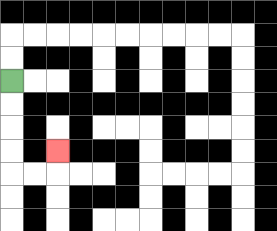{'start': '[0, 3]', 'end': '[2, 6]', 'path_directions': 'D,D,D,D,R,R,U', 'path_coordinates': '[[0, 3], [0, 4], [0, 5], [0, 6], [0, 7], [1, 7], [2, 7], [2, 6]]'}